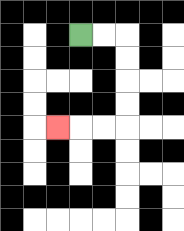{'start': '[3, 1]', 'end': '[2, 5]', 'path_directions': 'R,R,D,D,D,D,L,L,L', 'path_coordinates': '[[3, 1], [4, 1], [5, 1], [5, 2], [5, 3], [5, 4], [5, 5], [4, 5], [3, 5], [2, 5]]'}